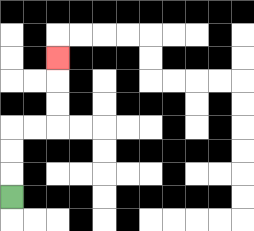{'start': '[0, 8]', 'end': '[2, 2]', 'path_directions': 'U,U,U,R,R,U,U,U', 'path_coordinates': '[[0, 8], [0, 7], [0, 6], [0, 5], [1, 5], [2, 5], [2, 4], [2, 3], [2, 2]]'}